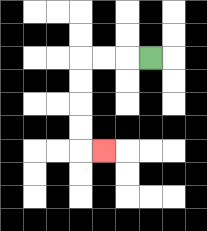{'start': '[6, 2]', 'end': '[4, 6]', 'path_directions': 'L,L,L,D,D,D,D,R', 'path_coordinates': '[[6, 2], [5, 2], [4, 2], [3, 2], [3, 3], [3, 4], [3, 5], [3, 6], [4, 6]]'}